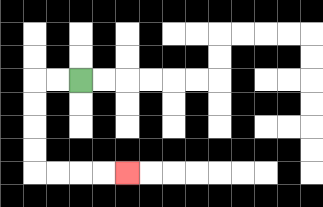{'start': '[3, 3]', 'end': '[5, 7]', 'path_directions': 'L,L,D,D,D,D,R,R,R,R', 'path_coordinates': '[[3, 3], [2, 3], [1, 3], [1, 4], [1, 5], [1, 6], [1, 7], [2, 7], [3, 7], [4, 7], [5, 7]]'}